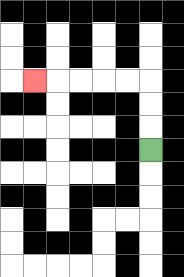{'start': '[6, 6]', 'end': '[1, 3]', 'path_directions': 'U,U,U,L,L,L,L,L', 'path_coordinates': '[[6, 6], [6, 5], [6, 4], [6, 3], [5, 3], [4, 3], [3, 3], [2, 3], [1, 3]]'}